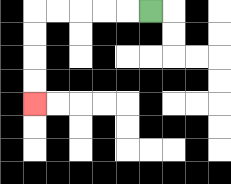{'start': '[6, 0]', 'end': '[1, 4]', 'path_directions': 'L,L,L,L,L,D,D,D,D', 'path_coordinates': '[[6, 0], [5, 0], [4, 0], [3, 0], [2, 0], [1, 0], [1, 1], [1, 2], [1, 3], [1, 4]]'}